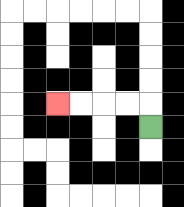{'start': '[6, 5]', 'end': '[2, 4]', 'path_directions': 'U,L,L,L,L', 'path_coordinates': '[[6, 5], [6, 4], [5, 4], [4, 4], [3, 4], [2, 4]]'}